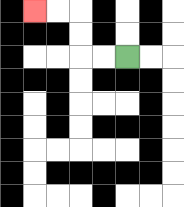{'start': '[5, 2]', 'end': '[1, 0]', 'path_directions': 'L,L,U,U,L,L', 'path_coordinates': '[[5, 2], [4, 2], [3, 2], [3, 1], [3, 0], [2, 0], [1, 0]]'}